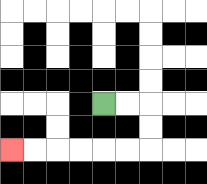{'start': '[4, 4]', 'end': '[0, 6]', 'path_directions': 'R,R,D,D,L,L,L,L,L,L', 'path_coordinates': '[[4, 4], [5, 4], [6, 4], [6, 5], [6, 6], [5, 6], [4, 6], [3, 6], [2, 6], [1, 6], [0, 6]]'}